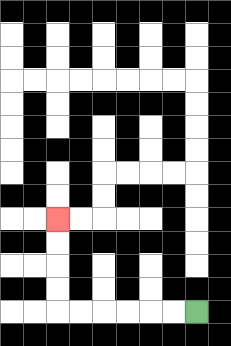{'start': '[8, 13]', 'end': '[2, 9]', 'path_directions': 'L,L,L,L,L,L,U,U,U,U', 'path_coordinates': '[[8, 13], [7, 13], [6, 13], [5, 13], [4, 13], [3, 13], [2, 13], [2, 12], [2, 11], [2, 10], [2, 9]]'}